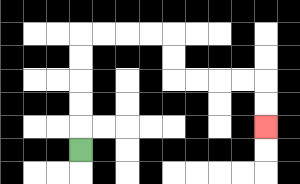{'start': '[3, 6]', 'end': '[11, 5]', 'path_directions': 'U,U,U,U,U,R,R,R,R,D,D,R,R,R,R,D,D', 'path_coordinates': '[[3, 6], [3, 5], [3, 4], [3, 3], [3, 2], [3, 1], [4, 1], [5, 1], [6, 1], [7, 1], [7, 2], [7, 3], [8, 3], [9, 3], [10, 3], [11, 3], [11, 4], [11, 5]]'}